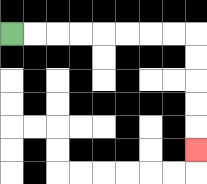{'start': '[0, 1]', 'end': '[8, 6]', 'path_directions': 'R,R,R,R,R,R,R,R,D,D,D,D,D', 'path_coordinates': '[[0, 1], [1, 1], [2, 1], [3, 1], [4, 1], [5, 1], [6, 1], [7, 1], [8, 1], [8, 2], [8, 3], [8, 4], [8, 5], [8, 6]]'}